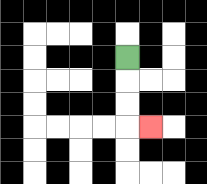{'start': '[5, 2]', 'end': '[6, 5]', 'path_directions': 'D,D,D,R', 'path_coordinates': '[[5, 2], [5, 3], [5, 4], [5, 5], [6, 5]]'}